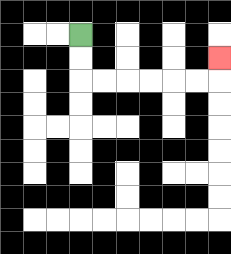{'start': '[3, 1]', 'end': '[9, 2]', 'path_directions': 'D,D,R,R,R,R,R,R,U', 'path_coordinates': '[[3, 1], [3, 2], [3, 3], [4, 3], [5, 3], [6, 3], [7, 3], [8, 3], [9, 3], [9, 2]]'}